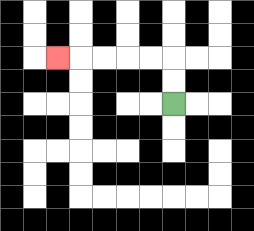{'start': '[7, 4]', 'end': '[2, 2]', 'path_directions': 'U,U,L,L,L,L,L', 'path_coordinates': '[[7, 4], [7, 3], [7, 2], [6, 2], [5, 2], [4, 2], [3, 2], [2, 2]]'}